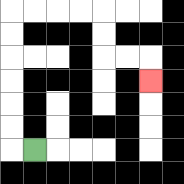{'start': '[1, 6]', 'end': '[6, 3]', 'path_directions': 'L,U,U,U,U,U,U,R,R,R,R,D,D,R,R,D', 'path_coordinates': '[[1, 6], [0, 6], [0, 5], [0, 4], [0, 3], [0, 2], [0, 1], [0, 0], [1, 0], [2, 0], [3, 0], [4, 0], [4, 1], [4, 2], [5, 2], [6, 2], [6, 3]]'}